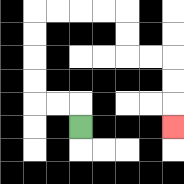{'start': '[3, 5]', 'end': '[7, 5]', 'path_directions': 'U,L,L,U,U,U,U,R,R,R,R,D,D,R,R,D,D,D', 'path_coordinates': '[[3, 5], [3, 4], [2, 4], [1, 4], [1, 3], [1, 2], [1, 1], [1, 0], [2, 0], [3, 0], [4, 0], [5, 0], [5, 1], [5, 2], [6, 2], [7, 2], [7, 3], [7, 4], [7, 5]]'}